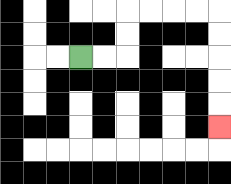{'start': '[3, 2]', 'end': '[9, 5]', 'path_directions': 'R,R,U,U,R,R,R,R,D,D,D,D,D', 'path_coordinates': '[[3, 2], [4, 2], [5, 2], [5, 1], [5, 0], [6, 0], [7, 0], [8, 0], [9, 0], [9, 1], [9, 2], [9, 3], [9, 4], [9, 5]]'}